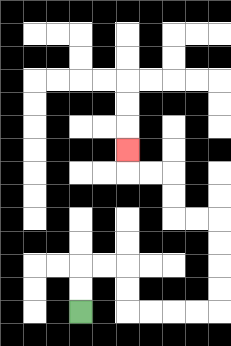{'start': '[3, 13]', 'end': '[5, 6]', 'path_directions': 'U,U,R,R,D,D,R,R,R,R,U,U,U,U,L,L,U,U,L,L,U', 'path_coordinates': '[[3, 13], [3, 12], [3, 11], [4, 11], [5, 11], [5, 12], [5, 13], [6, 13], [7, 13], [8, 13], [9, 13], [9, 12], [9, 11], [9, 10], [9, 9], [8, 9], [7, 9], [7, 8], [7, 7], [6, 7], [5, 7], [5, 6]]'}